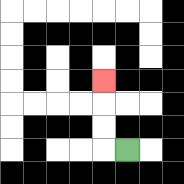{'start': '[5, 6]', 'end': '[4, 3]', 'path_directions': 'L,U,U,U', 'path_coordinates': '[[5, 6], [4, 6], [4, 5], [4, 4], [4, 3]]'}